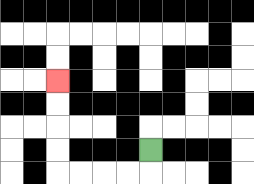{'start': '[6, 6]', 'end': '[2, 3]', 'path_directions': 'D,L,L,L,L,U,U,U,U', 'path_coordinates': '[[6, 6], [6, 7], [5, 7], [4, 7], [3, 7], [2, 7], [2, 6], [2, 5], [2, 4], [2, 3]]'}